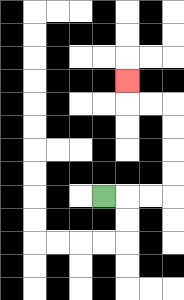{'start': '[4, 8]', 'end': '[5, 3]', 'path_directions': 'R,R,R,U,U,U,U,L,L,U', 'path_coordinates': '[[4, 8], [5, 8], [6, 8], [7, 8], [7, 7], [7, 6], [7, 5], [7, 4], [6, 4], [5, 4], [5, 3]]'}